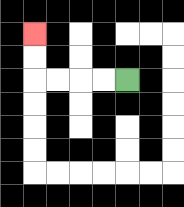{'start': '[5, 3]', 'end': '[1, 1]', 'path_directions': 'L,L,L,L,U,U', 'path_coordinates': '[[5, 3], [4, 3], [3, 3], [2, 3], [1, 3], [1, 2], [1, 1]]'}